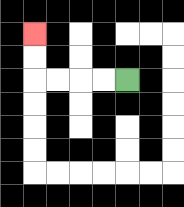{'start': '[5, 3]', 'end': '[1, 1]', 'path_directions': 'L,L,L,L,U,U', 'path_coordinates': '[[5, 3], [4, 3], [3, 3], [2, 3], [1, 3], [1, 2], [1, 1]]'}